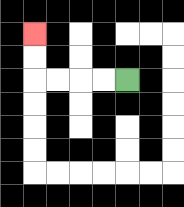{'start': '[5, 3]', 'end': '[1, 1]', 'path_directions': 'L,L,L,L,U,U', 'path_coordinates': '[[5, 3], [4, 3], [3, 3], [2, 3], [1, 3], [1, 2], [1, 1]]'}